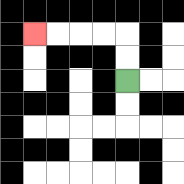{'start': '[5, 3]', 'end': '[1, 1]', 'path_directions': 'U,U,L,L,L,L', 'path_coordinates': '[[5, 3], [5, 2], [5, 1], [4, 1], [3, 1], [2, 1], [1, 1]]'}